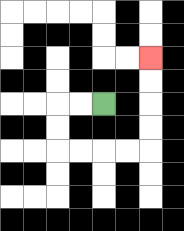{'start': '[4, 4]', 'end': '[6, 2]', 'path_directions': 'L,L,D,D,R,R,R,R,U,U,U,U', 'path_coordinates': '[[4, 4], [3, 4], [2, 4], [2, 5], [2, 6], [3, 6], [4, 6], [5, 6], [6, 6], [6, 5], [6, 4], [6, 3], [6, 2]]'}